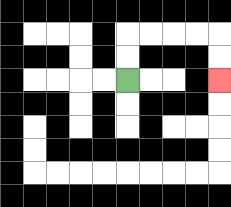{'start': '[5, 3]', 'end': '[9, 3]', 'path_directions': 'U,U,R,R,R,R,D,D', 'path_coordinates': '[[5, 3], [5, 2], [5, 1], [6, 1], [7, 1], [8, 1], [9, 1], [9, 2], [9, 3]]'}